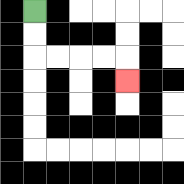{'start': '[1, 0]', 'end': '[5, 3]', 'path_directions': 'D,D,R,R,R,R,D', 'path_coordinates': '[[1, 0], [1, 1], [1, 2], [2, 2], [3, 2], [4, 2], [5, 2], [5, 3]]'}